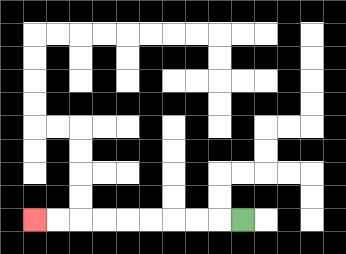{'start': '[10, 9]', 'end': '[1, 9]', 'path_directions': 'L,L,L,L,L,L,L,L,L', 'path_coordinates': '[[10, 9], [9, 9], [8, 9], [7, 9], [6, 9], [5, 9], [4, 9], [3, 9], [2, 9], [1, 9]]'}